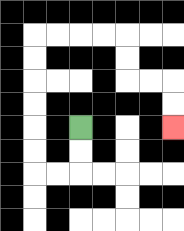{'start': '[3, 5]', 'end': '[7, 5]', 'path_directions': 'D,D,L,L,U,U,U,U,U,U,R,R,R,R,D,D,R,R,D,D', 'path_coordinates': '[[3, 5], [3, 6], [3, 7], [2, 7], [1, 7], [1, 6], [1, 5], [1, 4], [1, 3], [1, 2], [1, 1], [2, 1], [3, 1], [4, 1], [5, 1], [5, 2], [5, 3], [6, 3], [7, 3], [7, 4], [7, 5]]'}